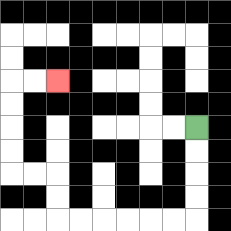{'start': '[8, 5]', 'end': '[2, 3]', 'path_directions': 'D,D,D,D,L,L,L,L,L,L,U,U,L,L,U,U,U,U,R,R', 'path_coordinates': '[[8, 5], [8, 6], [8, 7], [8, 8], [8, 9], [7, 9], [6, 9], [5, 9], [4, 9], [3, 9], [2, 9], [2, 8], [2, 7], [1, 7], [0, 7], [0, 6], [0, 5], [0, 4], [0, 3], [1, 3], [2, 3]]'}